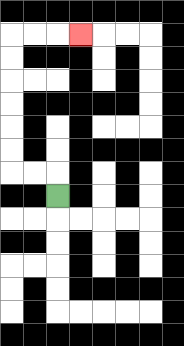{'start': '[2, 8]', 'end': '[3, 1]', 'path_directions': 'U,L,L,U,U,U,U,U,U,R,R,R', 'path_coordinates': '[[2, 8], [2, 7], [1, 7], [0, 7], [0, 6], [0, 5], [0, 4], [0, 3], [0, 2], [0, 1], [1, 1], [2, 1], [3, 1]]'}